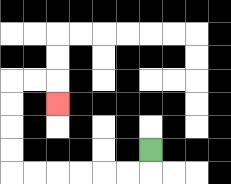{'start': '[6, 6]', 'end': '[2, 4]', 'path_directions': 'D,L,L,L,L,L,L,U,U,U,U,R,R,D', 'path_coordinates': '[[6, 6], [6, 7], [5, 7], [4, 7], [3, 7], [2, 7], [1, 7], [0, 7], [0, 6], [0, 5], [0, 4], [0, 3], [1, 3], [2, 3], [2, 4]]'}